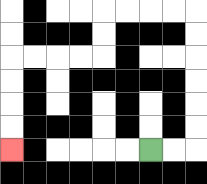{'start': '[6, 6]', 'end': '[0, 6]', 'path_directions': 'R,R,U,U,U,U,U,U,L,L,L,L,D,D,L,L,L,L,D,D,D,D', 'path_coordinates': '[[6, 6], [7, 6], [8, 6], [8, 5], [8, 4], [8, 3], [8, 2], [8, 1], [8, 0], [7, 0], [6, 0], [5, 0], [4, 0], [4, 1], [4, 2], [3, 2], [2, 2], [1, 2], [0, 2], [0, 3], [0, 4], [0, 5], [0, 6]]'}